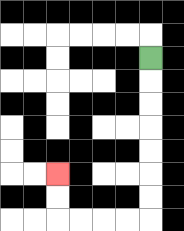{'start': '[6, 2]', 'end': '[2, 7]', 'path_directions': 'D,D,D,D,D,D,D,L,L,L,L,U,U', 'path_coordinates': '[[6, 2], [6, 3], [6, 4], [6, 5], [6, 6], [6, 7], [6, 8], [6, 9], [5, 9], [4, 9], [3, 9], [2, 9], [2, 8], [2, 7]]'}